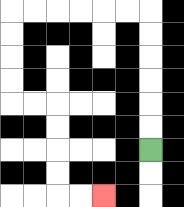{'start': '[6, 6]', 'end': '[4, 8]', 'path_directions': 'U,U,U,U,U,U,L,L,L,L,L,L,D,D,D,D,R,R,D,D,D,D,R,R', 'path_coordinates': '[[6, 6], [6, 5], [6, 4], [6, 3], [6, 2], [6, 1], [6, 0], [5, 0], [4, 0], [3, 0], [2, 0], [1, 0], [0, 0], [0, 1], [0, 2], [0, 3], [0, 4], [1, 4], [2, 4], [2, 5], [2, 6], [2, 7], [2, 8], [3, 8], [4, 8]]'}